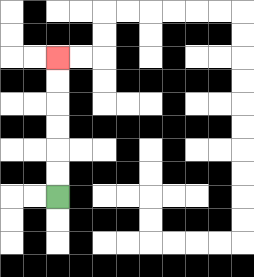{'start': '[2, 8]', 'end': '[2, 2]', 'path_directions': 'U,U,U,U,U,U', 'path_coordinates': '[[2, 8], [2, 7], [2, 6], [2, 5], [2, 4], [2, 3], [2, 2]]'}